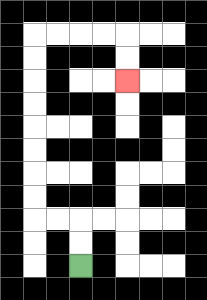{'start': '[3, 11]', 'end': '[5, 3]', 'path_directions': 'U,U,L,L,U,U,U,U,U,U,U,U,R,R,R,R,D,D', 'path_coordinates': '[[3, 11], [3, 10], [3, 9], [2, 9], [1, 9], [1, 8], [1, 7], [1, 6], [1, 5], [1, 4], [1, 3], [1, 2], [1, 1], [2, 1], [3, 1], [4, 1], [5, 1], [5, 2], [5, 3]]'}